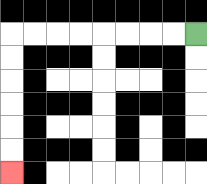{'start': '[8, 1]', 'end': '[0, 7]', 'path_directions': 'L,L,L,L,L,L,L,L,D,D,D,D,D,D', 'path_coordinates': '[[8, 1], [7, 1], [6, 1], [5, 1], [4, 1], [3, 1], [2, 1], [1, 1], [0, 1], [0, 2], [0, 3], [0, 4], [0, 5], [0, 6], [0, 7]]'}